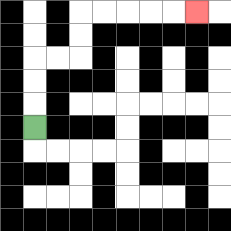{'start': '[1, 5]', 'end': '[8, 0]', 'path_directions': 'U,U,U,R,R,U,U,R,R,R,R,R', 'path_coordinates': '[[1, 5], [1, 4], [1, 3], [1, 2], [2, 2], [3, 2], [3, 1], [3, 0], [4, 0], [5, 0], [6, 0], [7, 0], [8, 0]]'}